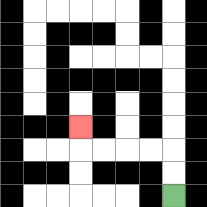{'start': '[7, 8]', 'end': '[3, 5]', 'path_directions': 'U,U,L,L,L,L,U', 'path_coordinates': '[[7, 8], [7, 7], [7, 6], [6, 6], [5, 6], [4, 6], [3, 6], [3, 5]]'}